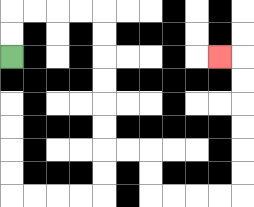{'start': '[0, 2]', 'end': '[9, 2]', 'path_directions': 'U,U,R,R,R,R,D,D,D,D,D,D,R,R,D,D,R,R,R,R,U,U,U,U,U,U,L', 'path_coordinates': '[[0, 2], [0, 1], [0, 0], [1, 0], [2, 0], [3, 0], [4, 0], [4, 1], [4, 2], [4, 3], [4, 4], [4, 5], [4, 6], [5, 6], [6, 6], [6, 7], [6, 8], [7, 8], [8, 8], [9, 8], [10, 8], [10, 7], [10, 6], [10, 5], [10, 4], [10, 3], [10, 2], [9, 2]]'}